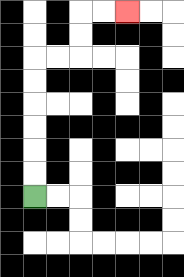{'start': '[1, 8]', 'end': '[5, 0]', 'path_directions': 'U,U,U,U,U,U,R,R,U,U,R,R', 'path_coordinates': '[[1, 8], [1, 7], [1, 6], [1, 5], [1, 4], [1, 3], [1, 2], [2, 2], [3, 2], [3, 1], [3, 0], [4, 0], [5, 0]]'}